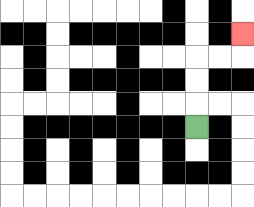{'start': '[8, 5]', 'end': '[10, 1]', 'path_directions': 'U,U,U,R,R,U', 'path_coordinates': '[[8, 5], [8, 4], [8, 3], [8, 2], [9, 2], [10, 2], [10, 1]]'}